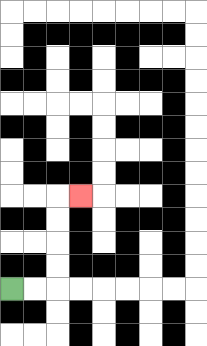{'start': '[0, 12]', 'end': '[3, 8]', 'path_directions': 'R,R,U,U,U,U,R', 'path_coordinates': '[[0, 12], [1, 12], [2, 12], [2, 11], [2, 10], [2, 9], [2, 8], [3, 8]]'}